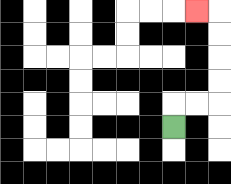{'start': '[7, 5]', 'end': '[8, 0]', 'path_directions': 'U,R,R,U,U,U,U,L', 'path_coordinates': '[[7, 5], [7, 4], [8, 4], [9, 4], [9, 3], [9, 2], [9, 1], [9, 0], [8, 0]]'}